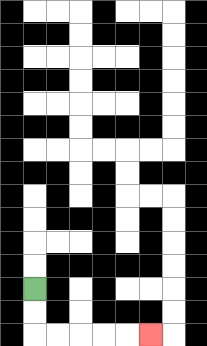{'start': '[1, 12]', 'end': '[6, 14]', 'path_directions': 'D,D,R,R,R,R,R', 'path_coordinates': '[[1, 12], [1, 13], [1, 14], [2, 14], [3, 14], [4, 14], [5, 14], [6, 14]]'}